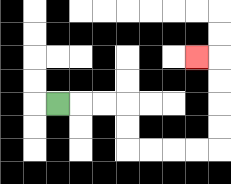{'start': '[2, 4]', 'end': '[8, 2]', 'path_directions': 'R,R,R,D,D,R,R,R,R,U,U,U,U,L', 'path_coordinates': '[[2, 4], [3, 4], [4, 4], [5, 4], [5, 5], [5, 6], [6, 6], [7, 6], [8, 6], [9, 6], [9, 5], [9, 4], [9, 3], [9, 2], [8, 2]]'}